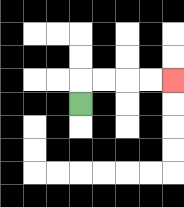{'start': '[3, 4]', 'end': '[7, 3]', 'path_directions': 'U,R,R,R,R', 'path_coordinates': '[[3, 4], [3, 3], [4, 3], [5, 3], [6, 3], [7, 3]]'}